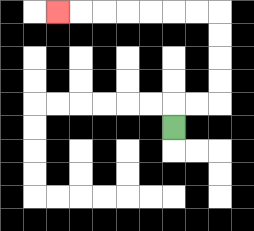{'start': '[7, 5]', 'end': '[2, 0]', 'path_directions': 'U,R,R,U,U,U,U,L,L,L,L,L,L,L', 'path_coordinates': '[[7, 5], [7, 4], [8, 4], [9, 4], [9, 3], [9, 2], [9, 1], [9, 0], [8, 0], [7, 0], [6, 0], [5, 0], [4, 0], [3, 0], [2, 0]]'}